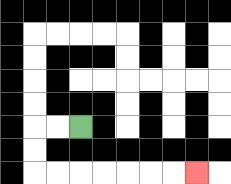{'start': '[3, 5]', 'end': '[8, 7]', 'path_directions': 'L,L,D,D,R,R,R,R,R,R,R', 'path_coordinates': '[[3, 5], [2, 5], [1, 5], [1, 6], [1, 7], [2, 7], [3, 7], [4, 7], [5, 7], [6, 7], [7, 7], [8, 7]]'}